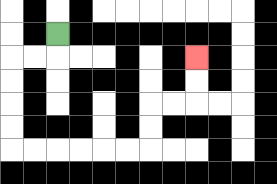{'start': '[2, 1]', 'end': '[8, 2]', 'path_directions': 'D,L,L,D,D,D,D,R,R,R,R,R,R,U,U,R,R,U,U', 'path_coordinates': '[[2, 1], [2, 2], [1, 2], [0, 2], [0, 3], [0, 4], [0, 5], [0, 6], [1, 6], [2, 6], [3, 6], [4, 6], [5, 6], [6, 6], [6, 5], [6, 4], [7, 4], [8, 4], [8, 3], [8, 2]]'}